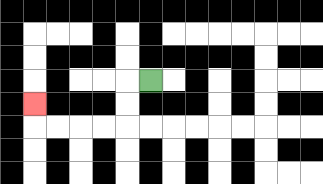{'start': '[6, 3]', 'end': '[1, 4]', 'path_directions': 'L,D,D,L,L,L,L,U', 'path_coordinates': '[[6, 3], [5, 3], [5, 4], [5, 5], [4, 5], [3, 5], [2, 5], [1, 5], [1, 4]]'}